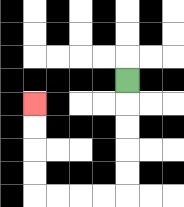{'start': '[5, 3]', 'end': '[1, 4]', 'path_directions': 'D,D,D,D,D,L,L,L,L,U,U,U,U', 'path_coordinates': '[[5, 3], [5, 4], [5, 5], [5, 6], [5, 7], [5, 8], [4, 8], [3, 8], [2, 8], [1, 8], [1, 7], [1, 6], [1, 5], [1, 4]]'}